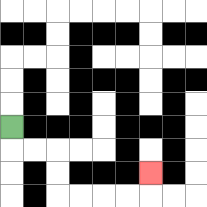{'start': '[0, 5]', 'end': '[6, 7]', 'path_directions': 'D,R,R,D,D,R,R,R,R,U', 'path_coordinates': '[[0, 5], [0, 6], [1, 6], [2, 6], [2, 7], [2, 8], [3, 8], [4, 8], [5, 8], [6, 8], [6, 7]]'}